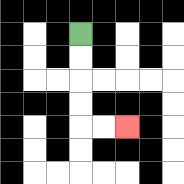{'start': '[3, 1]', 'end': '[5, 5]', 'path_directions': 'D,D,D,D,R,R', 'path_coordinates': '[[3, 1], [3, 2], [3, 3], [3, 4], [3, 5], [4, 5], [5, 5]]'}